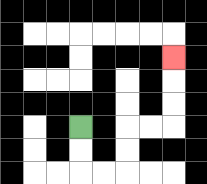{'start': '[3, 5]', 'end': '[7, 2]', 'path_directions': 'D,D,R,R,U,U,R,R,U,U,U', 'path_coordinates': '[[3, 5], [3, 6], [3, 7], [4, 7], [5, 7], [5, 6], [5, 5], [6, 5], [7, 5], [7, 4], [7, 3], [7, 2]]'}